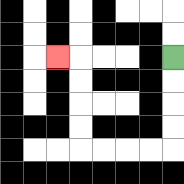{'start': '[7, 2]', 'end': '[2, 2]', 'path_directions': 'D,D,D,D,L,L,L,L,U,U,U,U,L', 'path_coordinates': '[[7, 2], [7, 3], [7, 4], [7, 5], [7, 6], [6, 6], [5, 6], [4, 6], [3, 6], [3, 5], [3, 4], [3, 3], [3, 2], [2, 2]]'}